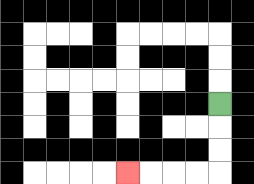{'start': '[9, 4]', 'end': '[5, 7]', 'path_directions': 'D,D,D,L,L,L,L', 'path_coordinates': '[[9, 4], [9, 5], [9, 6], [9, 7], [8, 7], [7, 7], [6, 7], [5, 7]]'}